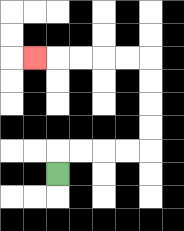{'start': '[2, 7]', 'end': '[1, 2]', 'path_directions': 'U,R,R,R,R,U,U,U,U,L,L,L,L,L', 'path_coordinates': '[[2, 7], [2, 6], [3, 6], [4, 6], [5, 6], [6, 6], [6, 5], [6, 4], [6, 3], [6, 2], [5, 2], [4, 2], [3, 2], [2, 2], [1, 2]]'}